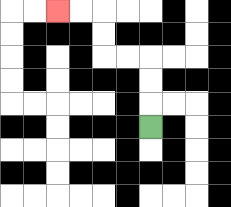{'start': '[6, 5]', 'end': '[2, 0]', 'path_directions': 'U,U,U,L,L,U,U,L,L', 'path_coordinates': '[[6, 5], [6, 4], [6, 3], [6, 2], [5, 2], [4, 2], [4, 1], [4, 0], [3, 0], [2, 0]]'}